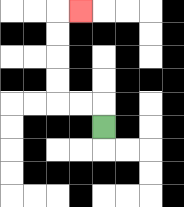{'start': '[4, 5]', 'end': '[3, 0]', 'path_directions': 'U,L,L,U,U,U,U,R', 'path_coordinates': '[[4, 5], [4, 4], [3, 4], [2, 4], [2, 3], [2, 2], [2, 1], [2, 0], [3, 0]]'}